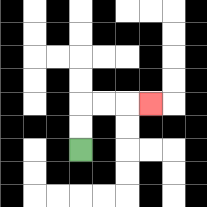{'start': '[3, 6]', 'end': '[6, 4]', 'path_directions': 'U,U,R,R,R', 'path_coordinates': '[[3, 6], [3, 5], [3, 4], [4, 4], [5, 4], [6, 4]]'}